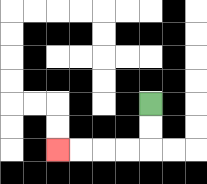{'start': '[6, 4]', 'end': '[2, 6]', 'path_directions': 'D,D,L,L,L,L', 'path_coordinates': '[[6, 4], [6, 5], [6, 6], [5, 6], [4, 6], [3, 6], [2, 6]]'}